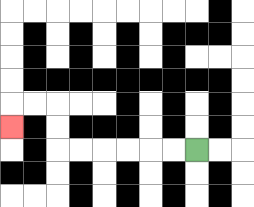{'start': '[8, 6]', 'end': '[0, 5]', 'path_directions': 'L,L,L,L,L,L,U,U,L,L,D', 'path_coordinates': '[[8, 6], [7, 6], [6, 6], [5, 6], [4, 6], [3, 6], [2, 6], [2, 5], [2, 4], [1, 4], [0, 4], [0, 5]]'}